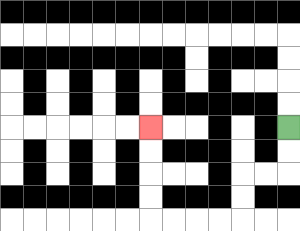{'start': '[12, 5]', 'end': '[6, 5]', 'path_directions': 'D,D,L,L,D,D,L,L,L,L,U,U,U,U', 'path_coordinates': '[[12, 5], [12, 6], [12, 7], [11, 7], [10, 7], [10, 8], [10, 9], [9, 9], [8, 9], [7, 9], [6, 9], [6, 8], [6, 7], [6, 6], [6, 5]]'}